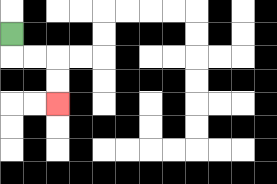{'start': '[0, 1]', 'end': '[2, 4]', 'path_directions': 'D,R,R,D,D', 'path_coordinates': '[[0, 1], [0, 2], [1, 2], [2, 2], [2, 3], [2, 4]]'}